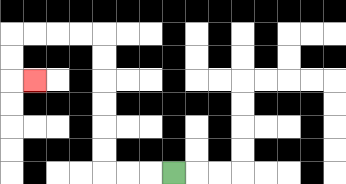{'start': '[7, 7]', 'end': '[1, 3]', 'path_directions': 'L,L,L,U,U,U,U,U,U,L,L,L,L,D,D,R', 'path_coordinates': '[[7, 7], [6, 7], [5, 7], [4, 7], [4, 6], [4, 5], [4, 4], [4, 3], [4, 2], [4, 1], [3, 1], [2, 1], [1, 1], [0, 1], [0, 2], [0, 3], [1, 3]]'}